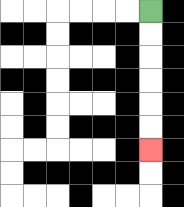{'start': '[6, 0]', 'end': '[6, 6]', 'path_directions': 'D,D,D,D,D,D', 'path_coordinates': '[[6, 0], [6, 1], [6, 2], [6, 3], [6, 4], [6, 5], [6, 6]]'}